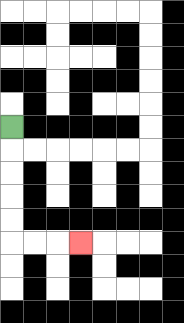{'start': '[0, 5]', 'end': '[3, 10]', 'path_directions': 'D,D,D,D,D,R,R,R', 'path_coordinates': '[[0, 5], [0, 6], [0, 7], [0, 8], [0, 9], [0, 10], [1, 10], [2, 10], [3, 10]]'}